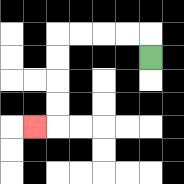{'start': '[6, 2]', 'end': '[1, 5]', 'path_directions': 'U,L,L,L,L,D,D,D,D,L', 'path_coordinates': '[[6, 2], [6, 1], [5, 1], [4, 1], [3, 1], [2, 1], [2, 2], [2, 3], [2, 4], [2, 5], [1, 5]]'}